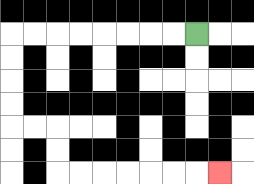{'start': '[8, 1]', 'end': '[9, 7]', 'path_directions': 'L,L,L,L,L,L,L,L,D,D,D,D,R,R,D,D,R,R,R,R,R,R,R', 'path_coordinates': '[[8, 1], [7, 1], [6, 1], [5, 1], [4, 1], [3, 1], [2, 1], [1, 1], [0, 1], [0, 2], [0, 3], [0, 4], [0, 5], [1, 5], [2, 5], [2, 6], [2, 7], [3, 7], [4, 7], [5, 7], [6, 7], [7, 7], [8, 7], [9, 7]]'}